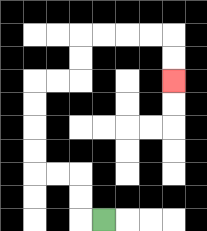{'start': '[4, 9]', 'end': '[7, 3]', 'path_directions': 'L,U,U,L,L,U,U,U,U,R,R,U,U,R,R,R,R,D,D', 'path_coordinates': '[[4, 9], [3, 9], [3, 8], [3, 7], [2, 7], [1, 7], [1, 6], [1, 5], [1, 4], [1, 3], [2, 3], [3, 3], [3, 2], [3, 1], [4, 1], [5, 1], [6, 1], [7, 1], [7, 2], [7, 3]]'}